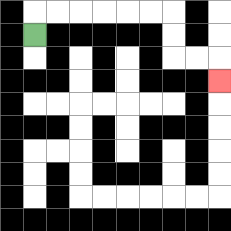{'start': '[1, 1]', 'end': '[9, 3]', 'path_directions': 'U,R,R,R,R,R,R,D,D,R,R,D', 'path_coordinates': '[[1, 1], [1, 0], [2, 0], [3, 0], [4, 0], [5, 0], [6, 0], [7, 0], [7, 1], [7, 2], [8, 2], [9, 2], [9, 3]]'}